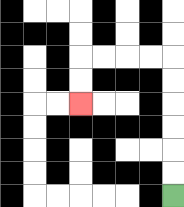{'start': '[7, 8]', 'end': '[3, 4]', 'path_directions': 'U,U,U,U,U,U,L,L,L,L,D,D', 'path_coordinates': '[[7, 8], [7, 7], [7, 6], [7, 5], [7, 4], [7, 3], [7, 2], [6, 2], [5, 2], [4, 2], [3, 2], [3, 3], [3, 4]]'}